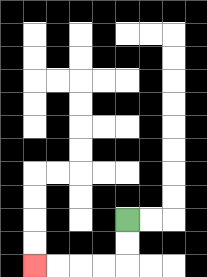{'start': '[5, 9]', 'end': '[1, 11]', 'path_directions': 'D,D,L,L,L,L', 'path_coordinates': '[[5, 9], [5, 10], [5, 11], [4, 11], [3, 11], [2, 11], [1, 11]]'}